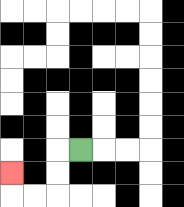{'start': '[3, 6]', 'end': '[0, 7]', 'path_directions': 'L,D,D,L,L,U', 'path_coordinates': '[[3, 6], [2, 6], [2, 7], [2, 8], [1, 8], [0, 8], [0, 7]]'}